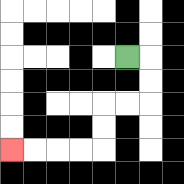{'start': '[5, 2]', 'end': '[0, 6]', 'path_directions': 'R,D,D,L,L,D,D,L,L,L,L', 'path_coordinates': '[[5, 2], [6, 2], [6, 3], [6, 4], [5, 4], [4, 4], [4, 5], [4, 6], [3, 6], [2, 6], [1, 6], [0, 6]]'}